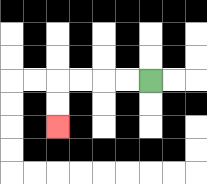{'start': '[6, 3]', 'end': '[2, 5]', 'path_directions': 'L,L,L,L,D,D', 'path_coordinates': '[[6, 3], [5, 3], [4, 3], [3, 3], [2, 3], [2, 4], [2, 5]]'}